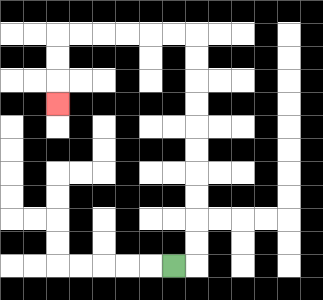{'start': '[7, 11]', 'end': '[2, 4]', 'path_directions': 'R,U,U,U,U,U,U,U,U,U,U,L,L,L,L,L,L,D,D,D', 'path_coordinates': '[[7, 11], [8, 11], [8, 10], [8, 9], [8, 8], [8, 7], [8, 6], [8, 5], [8, 4], [8, 3], [8, 2], [8, 1], [7, 1], [6, 1], [5, 1], [4, 1], [3, 1], [2, 1], [2, 2], [2, 3], [2, 4]]'}